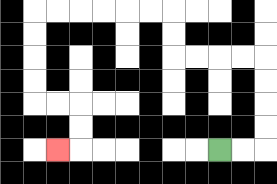{'start': '[9, 6]', 'end': '[2, 6]', 'path_directions': 'R,R,U,U,U,U,L,L,L,L,U,U,L,L,L,L,L,L,D,D,D,D,R,R,D,D,L', 'path_coordinates': '[[9, 6], [10, 6], [11, 6], [11, 5], [11, 4], [11, 3], [11, 2], [10, 2], [9, 2], [8, 2], [7, 2], [7, 1], [7, 0], [6, 0], [5, 0], [4, 0], [3, 0], [2, 0], [1, 0], [1, 1], [1, 2], [1, 3], [1, 4], [2, 4], [3, 4], [3, 5], [3, 6], [2, 6]]'}